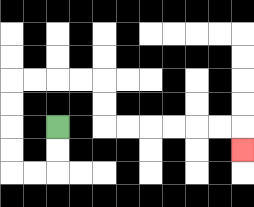{'start': '[2, 5]', 'end': '[10, 6]', 'path_directions': 'D,D,L,L,U,U,U,U,R,R,R,R,D,D,R,R,R,R,R,R,D', 'path_coordinates': '[[2, 5], [2, 6], [2, 7], [1, 7], [0, 7], [0, 6], [0, 5], [0, 4], [0, 3], [1, 3], [2, 3], [3, 3], [4, 3], [4, 4], [4, 5], [5, 5], [6, 5], [7, 5], [8, 5], [9, 5], [10, 5], [10, 6]]'}